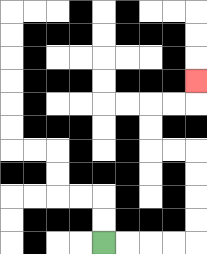{'start': '[4, 10]', 'end': '[8, 3]', 'path_directions': 'R,R,R,R,U,U,U,U,L,L,U,U,R,R,U', 'path_coordinates': '[[4, 10], [5, 10], [6, 10], [7, 10], [8, 10], [8, 9], [8, 8], [8, 7], [8, 6], [7, 6], [6, 6], [6, 5], [6, 4], [7, 4], [8, 4], [8, 3]]'}